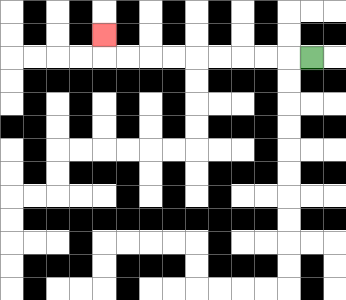{'start': '[13, 2]', 'end': '[4, 1]', 'path_directions': 'L,L,L,L,L,L,L,L,L,U', 'path_coordinates': '[[13, 2], [12, 2], [11, 2], [10, 2], [9, 2], [8, 2], [7, 2], [6, 2], [5, 2], [4, 2], [4, 1]]'}